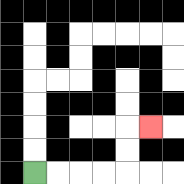{'start': '[1, 7]', 'end': '[6, 5]', 'path_directions': 'R,R,R,R,U,U,R', 'path_coordinates': '[[1, 7], [2, 7], [3, 7], [4, 7], [5, 7], [5, 6], [5, 5], [6, 5]]'}